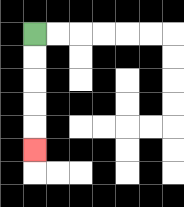{'start': '[1, 1]', 'end': '[1, 6]', 'path_directions': 'D,D,D,D,D', 'path_coordinates': '[[1, 1], [1, 2], [1, 3], [1, 4], [1, 5], [1, 6]]'}